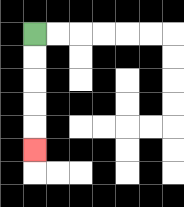{'start': '[1, 1]', 'end': '[1, 6]', 'path_directions': 'D,D,D,D,D', 'path_coordinates': '[[1, 1], [1, 2], [1, 3], [1, 4], [1, 5], [1, 6]]'}